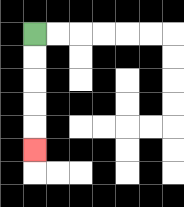{'start': '[1, 1]', 'end': '[1, 6]', 'path_directions': 'D,D,D,D,D', 'path_coordinates': '[[1, 1], [1, 2], [1, 3], [1, 4], [1, 5], [1, 6]]'}